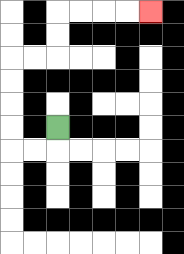{'start': '[2, 5]', 'end': '[6, 0]', 'path_directions': 'D,L,L,U,U,U,U,R,R,U,U,R,R,R,R', 'path_coordinates': '[[2, 5], [2, 6], [1, 6], [0, 6], [0, 5], [0, 4], [0, 3], [0, 2], [1, 2], [2, 2], [2, 1], [2, 0], [3, 0], [4, 0], [5, 0], [6, 0]]'}